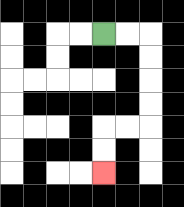{'start': '[4, 1]', 'end': '[4, 7]', 'path_directions': 'R,R,D,D,D,D,L,L,D,D', 'path_coordinates': '[[4, 1], [5, 1], [6, 1], [6, 2], [6, 3], [6, 4], [6, 5], [5, 5], [4, 5], [4, 6], [4, 7]]'}